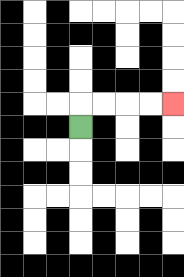{'start': '[3, 5]', 'end': '[7, 4]', 'path_directions': 'U,R,R,R,R', 'path_coordinates': '[[3, 5], [3, 4], [4, 4], [5, 4], [6, 4], [7, 4]]'}